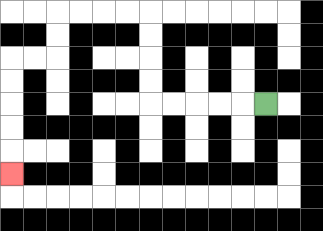{'start': '[11, 4]', 'end': '[0, 7]', 'path_directions': 'L,L,L,L,L,U,U,U,U,L,L,L,L,D,D,L,L,D,D,D,D,D', 'path_coordinates': '[[11, 4], [10, 4], [9, 4], [8, 4], [7, 4], [6, 4], [6, 3], [6, 2], [6, 1], [6, 0], [5, 0], [4, 0], [3, 0], [2, 0], [2, 1], [2, 2], [1, 2], [0, 2], [0, 3], [0, 4], [0, 5], [0, 6], [0, 7]]'}